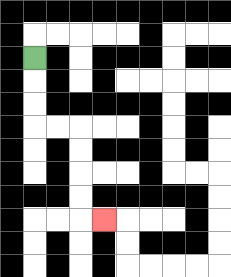{'start': '[1, 2]', 'end': '[4, 9]', 'path_directions': 'D,D,D,R,R,D,D,D,D,R', 'path_coordinates': '[[1, 2], [1, 3], [1, 4], [1, 5], [2, 5], [3, 5], [3, 6], [3, 7], [3, 8], [3, 9], [4, 9]]'}